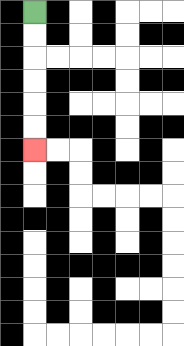{'start': '[1, 0]', 'end': '[1, 6]', 'path_directions': 'D,D,D,D,D,D', 'path_coordinates': '[[1, 0], [1, 1], [1, 2], [1, 3], [1, 4], [1, 5], [1, 6]]'}